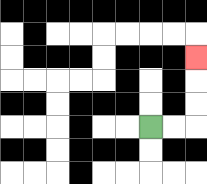{'start': '[6, 5]', 'end': '[8, 2]', 'path_directions': 'R,R,U,U,U', 'path_coordinates': '[[6, 5], [7, 5], [8, 5], [8, 4], [8, 3], [8, 2]]'}